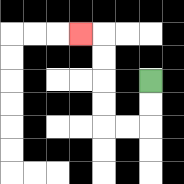{'start': '[6, 3]', 'end': '[3, 1]', 'path_directions': 'D,D,L,L,U,U,U,U,L', 'path_coordinates': '[[6, 3], [6, 4], [6, 5], [5, 5], [4, 5], [4, 4], [4, 3], [4, 2], [4, 1], [3, 1]]'}